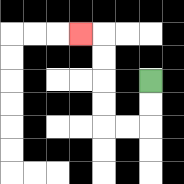{'start': '[6, 3]', 'end': '[3, 1]', 'path_directions': 'D,D,L,L,U,U,U,U,L', 'path_coordinates': '[[6, 3], [6, 4], [6, 5], [5, 5], [4, 5], [4, 4], [4, 3], [4, 2], [4, 1], [3, 1]]'}